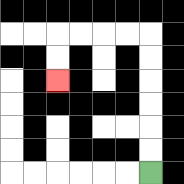{'start': '[6, 7]', 'end': '[2, 3]', 'path_directions': 'U,U,U,U,U,U,L,L,L,L,D,D', 'path_coordinates': '[[6, 7], [6, 6], [6, 5], [6, 4], [6, 3], [6, 2], [6, 1], [5, 1], [4, 1], [3, 1], [2, 1], [2, 2], [2, 3]]'}